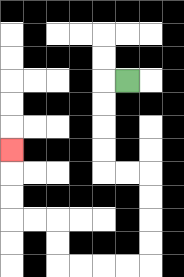{'start': '[5, 3]', 'end': '[0, 6]', 'path_directions': 'L,D,D,D,D,R,R,D,D,D,D,L,L,L,L,U,U,L,L,U,U,U', 'path_coordinates': '[[5, 3], [4, 3], [4, 4], [4, 5], [4, 6], [4, 7], [5, 7], [6, 7], [6, 8], [6, 9], [6, 10], [6, 11], [5, 11], [4, 11], [3, 11], [2, 11], [2, 10], [2, 9], [1, 9], [0, 9], [0, 8], [0, 7], [0, 6]]'}